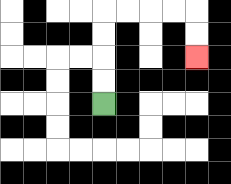{'start': '[4, 4]', 'end': '[8, 2]', 'path_directions': 'U,U,U,U,R,R,R,R,D,D', 'path_coordinates': '[[4, 4], [4, 3], [4, 2], [4, 1], [4, 0], [5, 0], [6, 0], [7, 0], [8, 0], [8, 1], [8, 2]]'}